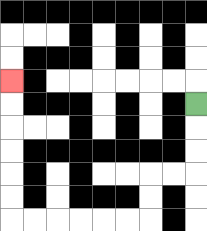{'start': '[8, 4]', 'end': '[0, 3]', 'path_directions': 'D,D,D,L,L,D,D,L,L,L,L,L,L,U,U,U,U,U,U', 'path_coordinates': '[[8, 4], [8, 5], [8, 6], [8, 7], [7, 7], [6, 7], [6, 8], [6, 9], [5, 9], [4, 9], [3, 9], [2, 9], [1, 9], [0, 9], [0, 8], [0, 7], [0, 6], [0, 5], [0, 4], [0, 3]]'}